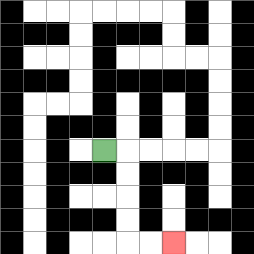{'start': '[4, 6]', 'end': '[7, 10]', 'path_directions': 'R,D,D,D,D,R,R', 'path_coordinates': '[[4, 6], [5, 6], [5, 7], [5, 8], [5, 9], [5, 10], [6, 10], [7, 10]]'}